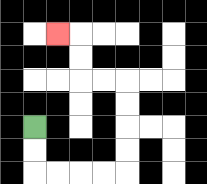{'start': '[1, 5]', 'end': '[2, 1]', 'path_directions': 'D,D,R,R,R,R,U,U,U,U,L,L,U,U,L', 'path_coordinates': '[[1, 5], [1, 6], [1, 7], [2, 7], [3, 7], [4, 7], [5, 7], [5, 6], [5, 5], [5, 4], [5, 3], [4, 3], [3, 3], [3, 2], [3, 1], [2, 1]]'}